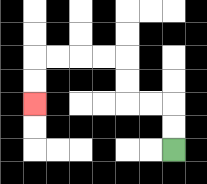{'start': '[7, 6]', 'end': '[1, 4]', 'path_directions': 'U,U,L,L,U,U,L,L,L,L,D,D', 'path_coordinates': '[[7, 6], [7, 5], [7, 4], [6, 4], [5, 4], [5, 3], [5, 2], [4, 2], [3, 2], [2, 2], [1, 2], [1, 3], [1, 4]]'}